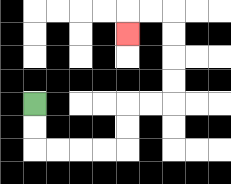{'start': '[1, 4]', 'end': '[5, 1]', 'path_directions': 'D,D,R,R,R,R,U,U,R,R,U,U,U,U,L,L,D', 'path_coordinates': '[[1, 4], [1, 5], [1, 6], [2, 6], [3, 6], [4, 6], [5, 6], [5, 5], [5, 4], [6, 4], [7, 4], [7, 3], [7, 2], [7, 1], [7, 0], [6, 0], [5, 0], [5, 1]]'}